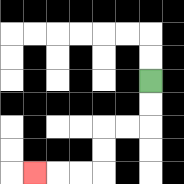{'start': '[6, 3]', 'end': '[1, 7]', 'path_directions': 'D,D,L,L,D,D,L,L,L', 'path_coordinates': '[[6, 3], [6, 4], [6, 5], [5, 5], [4, 5], [4, 6], [4, 7], [3, 7], [2, 7], [1, 7]]'}